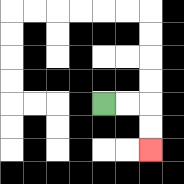{'start': '[4, 4]', 'end': '[6, 6]', 'path_directions': 'R,R,D,D', 'path_coordinates': '[[4, 4], [5, 4], [6, 4], [6, 5], [6, 6]]'}